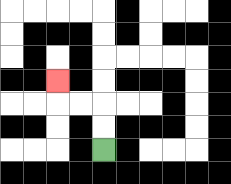{'start': '[4, 6]', 'end': '[2, 3]', 'path_directions': 'U,U,L,L,U', 'path_coordinates': '[[4, 6], [4, 5], [4, 4], [3, 4], [2, 4], [2, 3]]'}